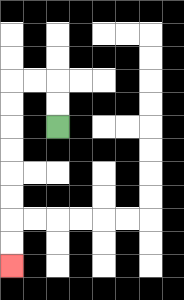{'start': '[2, 5]', 'end': '[0, 11]', 'path_directions': 'U,U,L,L,D,D,D,D,D,D,D,D', 'path_coordinates': '[[2, 5], [2, 4], [2, 3], [1, 3], [0, 3], [0, 4], [0, 5], [0, 6], [0, 7], [0, 8], [0, 9], [0, 10], [0, 11]]'}